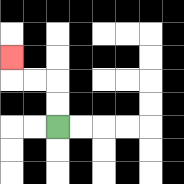{'start': '[2, 5]', 'end': '[0, 2]', 'path_directions': 'U,U,L,L,U', 'path_coordinates': '[[2, 5], [2, 4], [2, 3], [1, 3], [0, 3], [0, 2]]'}